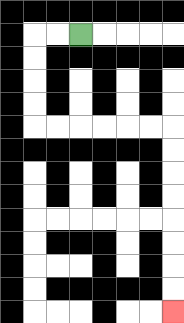{'start': '[3, 1]', 'end': '[7, 13]', 'path_directions': 'L,L,D,D,D,D,R,R,R,R,R,R,D,D,D,D,D,D,D,D', 'path_coordinates': '[[3, 1], [2, 1], [1, 1], [1, 2], [1, 3], [1, 4], [1, 5], [2, 5], [3, 5], [4, 5], [5, 5], [6, 5], [7, 5], [7, 6], [7, 7], [7, 8], [7, 9], [7, 10], [7, 11], [7, 12], [7, 13]]'}